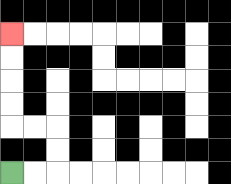{'start': '[0, 7]', 'end': '[0, 1]', 'path_directions': 'R,R,U,U,L,L,U,U,U,U', 'path_coordinates': '[[0, 7], [1, 7], [2, 7], [2, 6], [2, 5], [1, 5], [0, 5], [0, 4], [0, 3], [0, 2], [0, 1]]'}